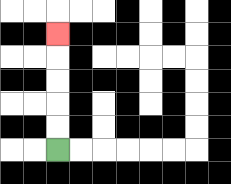{'start': '[2, 6]', 'end': '[2, 1]', 'path_directions': 'U,U,U,U,U', 'path_coordinates': '[[2, 6], [2, 5], [2, 4], [2, 3], [2, 2], [2, 1]]'}